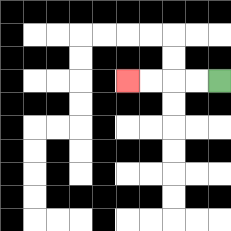{'start': '[9, 3]', 'end': '[5, 3]', 'path_directions': 'L,L,L,L', 'path_coordinates': '[[9, 3], [8, 3], [7, 3], [6, 3], [5, 3]]'}